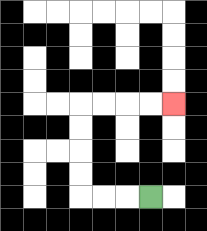{'start': '[6, 8]', 'end': '[7, 4]', 'path_directions': 'L,L,L,U,U,U,U,R,R,R,R', 'path_coordinates': '[[6, 8], [5, 8], [4, 8], [3, 8], [3, 7], [3, 6], [3, 5], [3, 4], [4, 4], [5, 4], [6, 4], [7, 4]]'}